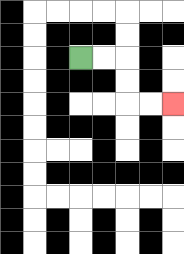{'start': '[3, 2]', 'end': '[7, 4]', 'path_directions': 'R,R,D,D,R,R', 'path_coordinates': '[[3, 2], [4, 2], [5, 2], [5, 3], [5, 4], [6, 4], [7, 4]]'}